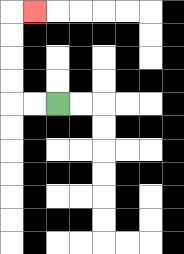{'start': '[2, 4]', 'end': '[1, 0]', 'path_directions': 'L,L,U,U,U,U,R', 'path_coordinates': '[[2, 4], [1, 4], [0, 4], [0, 3], [0, 2], [0, 1], [0, 0], [1, 0]]'}